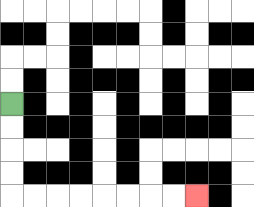{'start': '[0, 4]', 'end': '[8, 8]', 'path_directions': 'D,D,D,D,R,R,R,R,R,R,R,R', 'path_coordinates': '[[0, 4], [0, 5], [0, 6], [0, 7], [0, 8], [1, 8], [2, 8], [3, 8], [4, 8], [5, 8], [6, 8], [7, 8], [8, 8]]'}